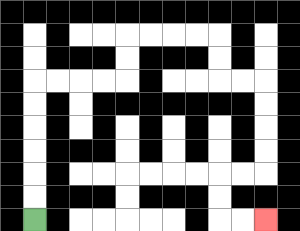{'start': '[1, 9]', 'end': '[11, 9]', 'path_directions': 'U,U,U,U,U,U,R,R,R,R,U,U,R,R,R,R,D,D,R,R,D,D,D,D,L,L,D,D,R,R', 'path_coordinates': '[[1, 9], [1, 8], [1, 7], [1, 6], [1, 5], [1, 4], [1, 3], [2, 3], [3, 3], [4, 3], [5, 3], [5, 2], [5, 1], [6, 1], [7, 1], [8, 1], [9, 1], [9, 2], [9, 3], [10, 3], [11, 3], [11, 4], [11, 5], [11, 6], [11, 7], [10, 7], [9, 7], [9, 8], [9, 9], [10, 9], [11, 9]]'}